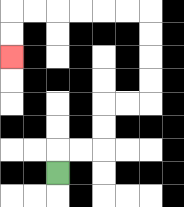{'start': '[2, 7]', 'end': '[0, 2]', 'path_directions': 'U,R,R,U,U,R,R,U,U,U,U,L,L,L,L,L,L,D,D', 'path_coordinates': '[[2, 7], [2, 6], [3, 6], [4, 6], [4, 5], [4, 4], [5, 4], [6, 4], [6, 3], [6, 2], [6, 1], [6, 0], [5, 0], [4, 0], [3, 0], [2, 0], [1, 0], [0, 0], [0, 1], [0, 2]]'}